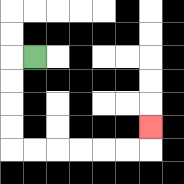{'start': '[1, 2]', 'end': '[6, 5]', 'path_directions': 'L,D,D,D,D,R,R,R,R,R,R,U', 'path_coordinates': '[[1, 2], [0, 2], [0, 3], [0, 4], [0, 5], [0, 6], [1, 6], [2, 6], [3, 6], [4, 6], [5, 6], [6, 6], [6, 5]]'}